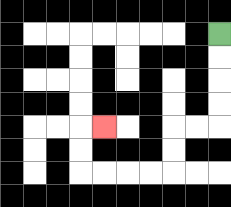{'start': '[9, 1]', 'end': '[4, 5]', 'path_directions': 'D,D,D,D,L,L,D,D,L,L,L,L,U,U,R', 'path_coordinates': '[[9, 1], [9, 2], [9, 3], [9, 4], [9, 5], [8, 5], [7, 5], [7, 6], [7, 7], [6, 7], [5, 7], [4, 7], [3, 7], [3, 6], [3, 5], [4, 5]]'}